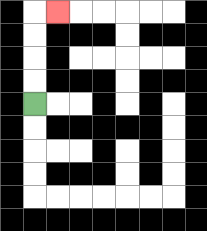{'start': '[1, 4]', 'end': '[2, 0]', 'path_directions': 'U,U,U,U,R', 'path_coordinates': '[[1, 4], [1, 3], [1, 2], [1, 1], [1, 0], [2, 0]]'}